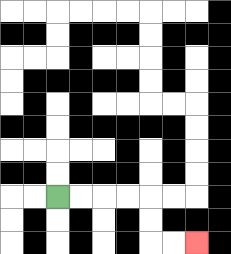{'start': '[2, 8]', 'end': '[8, 10]', 'path_directions': 'R,R,R,R,D,D,R,R', 'path_coordinates': '[[2, 8], [3, 8], [4, 8], [5, 8], [6, 8], [6, 9], [6, 10], [7, 10], [8, 10]]'}